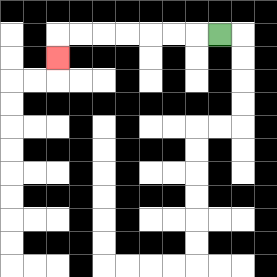{'start': '[9, 1]', 'end': '[2, 2]', 'path_directions': 'L,L,L,L,L,L,L,D', 'path_coordinates': '[[9, 1], [8, 1], [7, 1], [6, 1], [5, 1], [4, 1], [3, 1], [2, 1], [2, 2]]'}